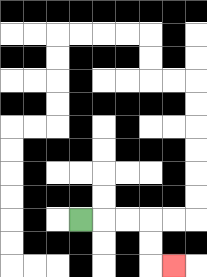{'start': '[3, 9]', 'end': '[7, 11]', 'path_directions': 'R,R,R,D,D,R', 'path_coordinates': '[[3, 9], [4, 9], [5, 9], [6, 9], [6, 10], [6, 11], [7, 11]]'}